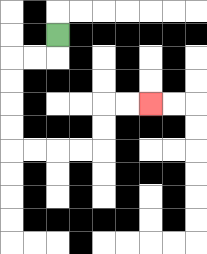{'start': '[2, 1]', 'end': '[6, 4]', 'path_directions': 'D,L,L,D,D,D,D,R,R,R,R,U,U,R,R', 'path_coordinates': '[[2, 1], [2, 2], [1, 2], [0, 2], [0, 3], [0, 4], [0, 5], [0, 6], [1, 6], [2, 6], [3, 6], [4, 6], [4, 5], [4, 4], [5, 4], [6, 4]]'}